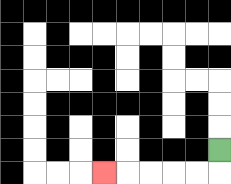{'start': '[9, 6]', 'end': '[4, 7]', 'path_directions': 'D,L,L,L,L,L', 'path_coordinates': '[[9, 6], [9, 7], [8, 7], [7, 7], [6, 7], [5, 7], [4, 7]]'}